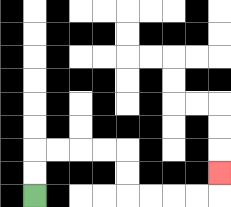{'start': '[1, 8]', 'end': '[9, 7]', 'path_directions': 'U,U,R,R,R,R,D,D,R,R,R,R,U', 'path_coordinates': '[[1, 8], [1, 7], [1, 6], [2, 6], [3, 6], [4, 6], [5, 6], [5, 7], [5, 8], [6, 8], [7, 8], [8, 8], [9, 8], [9, 7]]'}